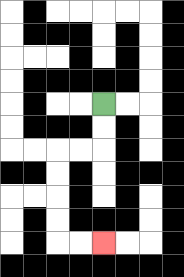{'start': '[4, 4]', 'end': '[4, 10]', 'path_directions': 'D,D,L,L,D,D,D,D,R,R', 'path_coordinates': '[[4, 4], [4, 5], [4, 6], [3, 6], [2, 6], [2, 7], [2, 8], [2, 9], [2, 10], [3, 10], [4, 10]]'}